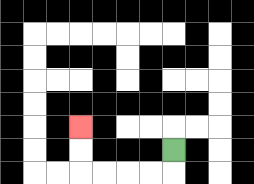{'start': '[7, 6]', 'end': '[3, 5]', 'path_directions': 'D,L,L,L,L,U,U', 'path_coordinates': '[[7, 6], [7, 7], [6, 7], [5, 7], [4, 7], [3, 7], [3, 6], [3, 5]]'}